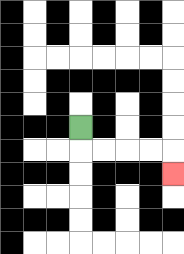{'start': '[3, 5]', 'end': '[7, 7]', 'path_directions': 'D,R,R,R,R,D', 'path_coordinates': '[[3, 5], [3, 6], [4, 6], [5, 6], [6, 6], [7, 6], [7, 7]]'}